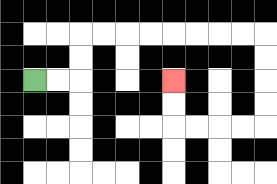{'start': '[1, 3]', 'end': '[7, 3]', 'path_directions': 'R,R,U,U,R,R,R,R,R,R,R,R,D,D,D,D,L,L,L,L,U,U', 'path_coordinates': '[[1, 3], [2, 3], [3, 3], [3, 2], [3, 1], [4, 1], [5, 1], [6, 1], [7, 1], [8, 1], [9, 1], [10, 1], [11, 1], [11, 2], [11, 3], [11, 4], [11, 5], [10, 5], [9, 5], [8, 5], [7, 5], [7, 4], [7, 3]]'}